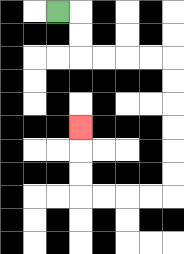{'start': '[2, 0]', 'end': '[3, 5]', 'path_directions': 'R,D,D,R,R,R,R,D,D,D,D,D,D,L,L,L,L,U,U,U', 'path_coordinates': '[[2, 0], [3, 0], [3, 1], [3, 2], [4, 2], [5, 2], [6, 2], [7, 2], [7, 3], [7, 4], [7, 5], [7, 6], [7, 7], [7, 8], [6, 8], [5, 8], [4, 8], [3, 8], [3, 7], [3, 6], [3, 5]]'}